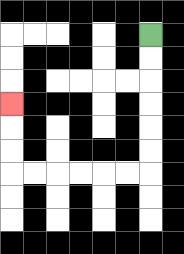{'start': '[6, 1]', 'end': '[0, 4]', 'path_directions': 'D,D,D,D,D,D,L,L,L,L,L,L,U,U,U', 'path_coordinates': '[[6, 1], [6, 2], [6, 3], [6, 4], [6, 5], [6, 6], [6, 7], [5, 7], [4, 7], [3, 7], [2, 7], [1, 7], [0, 7], [0, 6], [0, 5], [0, 4]]'}